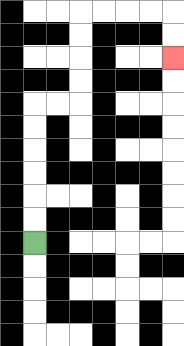{'start': '[1, 10]', 'end': '[7, 2]', 'path_directions': 'U,U,U,U,U,U,R,R,U,U,U,U,R,R,R,R,D,D', 'path_coordinates': '[[1, 10], [1, 9], [1, 8], [1, 7], [1, 6], [1, 5], [1, 4], [2, 4], [3, 4], [3, 3], [3, 2], [3, 1], [3, 0], [4, 0], [5, 0], [6, 0], [7, 0], [7, 1], [7, 2]]'}